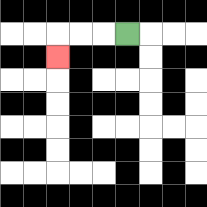{'start': '[5, 1]', 'end': '[2, 2]', 'path_directions': 'L,L,L,D', 'path_coordinates': '[[5, 1], [4, 1], [3, 1], [2, 1], [2, 2]]'}